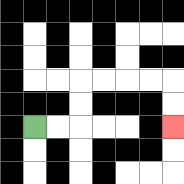{'start': '[1, 5]', 'end': '[7, 5]', 'path_directions': 'R,R,U,U,R,R,R,R,D,D', 'path_coordinates': '[[1, 5], [2, 5], [3, 5], [3, 4], [3, 3], [4, 3], [5, 3], [6, 3], [7, 3], [7, 4], [7, 5]]'}